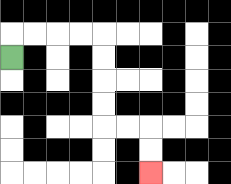{'start': '[0, 2]', 'end': '[6, 7]', 'path_directions': 'U,R,R,R,R,D,D,D,D,R,R,D,D', 'path_coordinates': '[[0, 2], [0, 1], [1, 1], [2, 1], [3, 1], [4, 1], [4, 2], [4, 3], [4, 4], [4, 5], [5, 5], [6, 5], [6, 6], [6, 7]]'}